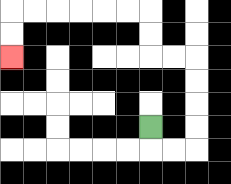{'start': '[6, 5]', 'end': '[0, 2]', 'path_directions': 'D,R,R,U,U,U,U,L,L,U,U,L,L,L,L,L,L,D,D', 'path_coordinates': '[[6, 5], [6, 6], [7, 6], [8, 6], [8, 5], [8, 4], [8, 3], [8, 2], [7, 2], [6, 2], [6, 1], [6, 0], [5, 0], [4, 0], [3, 0], [2, 0], [1, 0], [0, 0], [0, 1], [0, 2]]'}